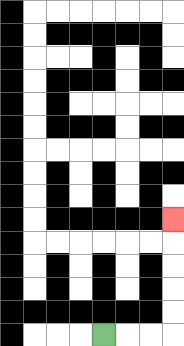{'start': '[4, 14]', 'end': '[7, 9]', 'path_directions': 'R,R,R,U,U,U,U,U', 'path_coordinates': '[[4, 14], [5, 14], [6, 14], [7, 14], [7, 13], [7, 12], [7, 11], [7, 10], [7, 9]]'}